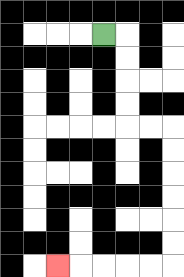{'start': '[4, 1]', 'end': '[2, 11]', 'path_directions': 'R,D,D,D,D,R,R,D,D,D,D,D,D,L,L,L,L,L', 'path_coordinates': '[[4, 1], [5, 1], [5, 2], [5, 3], [5, 4], [5, 5], [6, 5], [7, 5], [7, 6], [7, 7], [7, 8], [7, 9], [7, 10], [7, 11], [6, 11], [5, 11], [4, 11], [3, 11], [2, 11]]'}